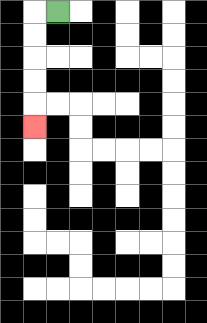{'start': '[2, 0]', 'end': '[1, 5]', 'path_directions': 'L,D,D,D,D,D', 'path_coordinates': '[[2, 0], [1, 0], [1, 1], [1, 2], [1, 3], [1, 4], [1, 5]]'}